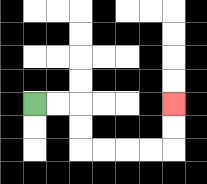{'start': '[1, 4]', 'end': '[7, 4]', 'path_directions': 'R,R,D,D,R,R,R,R,U,U', 'path_coordinates': '[[1, 4], [2, 4], [3, 4], [3, 5], [3, 6], [4, 6], [5, 6], [6, 6], [7, 6], [7, 5], [7, 4]]'}